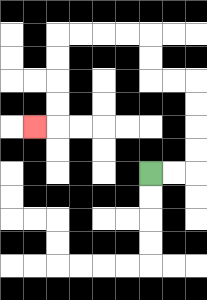{'start': '[6, 7]', 'end': '[1, 5]', 'path_directions': 'R,R,U,U,U,U,L,L,U,U,L,L,L,L,D,D,D,D,L', 'path_coordinates': '[[6, 7], [7, 7], [8, 7], [8, 6], [8, 5], [8, 4], [8, 3], [7, 3], [6, 3], [6, 2], [6, 1], [5, 1], [4, 1], [3, 1], [2, 1], [2, 2], [2, 3], [2, 4], [2, 5], [1, 5]]'}